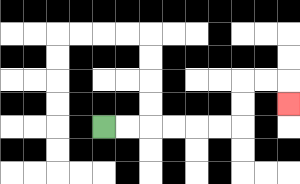{'start': '[4, 5]', 'end': '[12, 4]', 'path_directions': 'R,R,R,R,R,R,U,U,R,R,D', 'path_coordinates': '[[4, 5], [5, 5], [6, 5], [7, 5], [8, 5], [9, 5], [10, 5], [10, 4], [10, 3], [11, 3], [12, 3], [12, 4]]'}